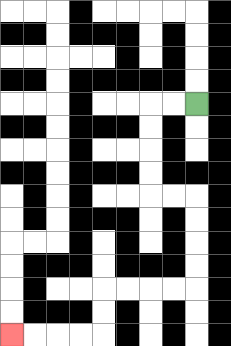{'start': '[8, 4]', 'end': '[0, 14]', 'path_directions': 'L,L,D,D,D,D,R,R,D,D,D,D,L,L,L,L,D,D,L,L,L,L', 'path_coordinates': '[[8, 4], [7, 4], [6, 4], [6, 5], [6, 6], [6, 7], [6, 8], [7, 8], [8, 8], [8, 9], [8, 10], [8, 11], [8, 12], [7, 12], [6, 12], [5, 12], [4, 12], [4, 13], [4, 14], [3, 14], [2, 14], [1, 14], [0, 14]]'}